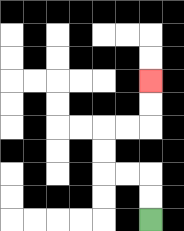{'start': '[6, 9]', 'end': '[6, 3]', 'path_directions': 'U,U,L,L,U,U,R,R,U,U', 'path_coordinates': '[[6, 9], [6, 8], [6, 7], [5, 7], [4, 7], [4, 6], [4, 5], [5, 5], [6, 5], [6, 4], [6, 3]]'}